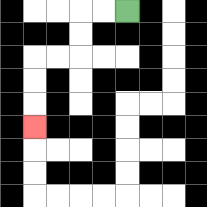{'start': '[5, 0]', 'end': '[1, 5]', 'path_directions': 'L,L,D,D,L,L,D,D,D', 'path_coordinates': '[[5, 0], [4, 0], [3, 0], [3, 1], [3, 2], [2, 2], [1, 2], [1, 3], [1, 4], [1, 5]]'}